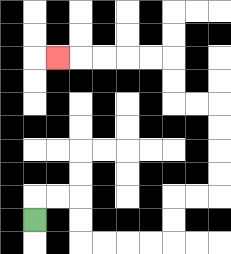{'start': '[1, 9]', 'end': '[2, 2]', 'path_directions': 'U,R,R,D,D,R,R,R,R,U,U,R,R,U,U,U,U,L,L,U,U,L,L,L,L,L', 'path_coordinates': '[[1, 9], [1, 8], [2, 8], [3, 8], [3, 9], [3, 10], [4, 10], [5, 10], [6, 10], [7, 10], [7, 9], [7, 8], [8, 8], [9, 8], [9, 7], [9, 6], [9, 5], [9, 4], [8, 4], [7, 4], [7, 3], [7, 2], [6, 2], [5, 2], [4, 2], [3, 2], [2, 2]]'}